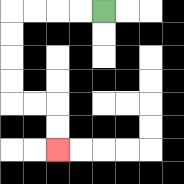{'start': '[4, 0]', 'end': '[2, 6]', 'path_directions': 'L,L,L,L,D,D,D,D,R,R,D,D', 'path_coordinates': '[[4, 0], [3, 0], [2, 0], [1, 0], [0, 0], [0, 1], [0, 2], [0, 3], [0, 4], [1, 4], [2, 4], [2, 5], [2, 6]]'}